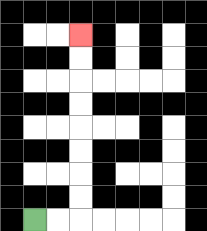{'start': '[1, 9]', 'end': '[3, 1]', 'path_directions': 'R,R,U,U,U,U,U,U,U,U', 'path_coordinates': '[[1, 9], [2, 9], [3, 9], [3, 8], [3, 7], [3, 6], [3, 5], [3, 4], [3, 3], [3, 2], [3, 1]]'}